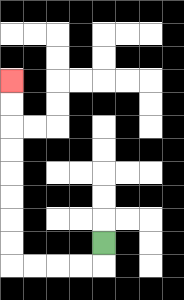{'start': '[4, 10]', 'end': '[0, 3]', 'path_directions': 'D,L,L,L,L,U,U,U,U,U,U,U,U', 'path_coordinates': '[[4, 10], [4, 11], [3, 11], [2, 11], [1, 11], [0, 11], [0, 10], [0, 9], [0, 8], [0, 7], [0, 6], [0, 5], [0, 4], [0, 3]]'}